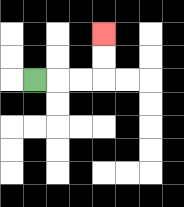{'start': '[1, 3]', 'end': '[4, 1]', 'path_directions': 'R,R,R,U,U', 'path_coordinates': '[[1, 3], [2, 3], [3, 3], [4, 3], [4, 2], [4, 1]]'}